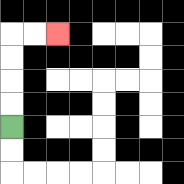{'start': '[0, 5]', 'end': '[2, 1]', 'path_directions': 'U,U,U,U,R,R', 'path_coordinates': '[[0, 5], [0, 4], [0, 3], [0, 2], [0, 1], [1, 1], [2, 1]]'}